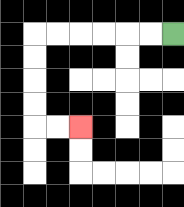{'start': '[7, 1]', 'end': '[3, 5]', 'path_directions': 'L,L,L,L,L,L,D,D,D,D,R,R', 'path_coordinates': '[[7, 1], [6, 1], [5, 1], [4, 1], [3, 1], [2, 1], [1, 1], [1, 2], [1, 3], [1, 4], [1, 5], [2, 5], [3, 5]]'}